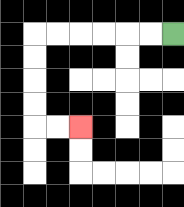{'start': '[7, 1]', 'end': '[3, 5]', 'path_directions': 'L,L,L,L,L,L,D,D,D,D,R,R', 'path_coordinates': '[[7, 1], [6, 1], [5, 1], [4, 1], [3, 1], [2, 1], [1, 1], [1, 2], [1, 3], [1, 4], [1, 5], [2, 5], [3, 5]]'}